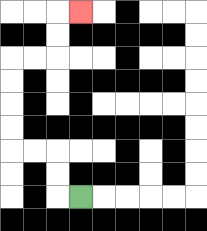{'start': '[3, 8]', 'end': '[3, 0]', 'path_directions': 'L,U,U,L,L,U,U,U,U,R,R,U,U,R', 'path_coordinates': '[[3, 8], [2, 8], [2, 7], [2, 6], [1, 6], [0, 6], [0, 5], [0, 4], [0, 3], [0, 2], [1, 2], [2, 2], [2, 1], [2, 0], [3, 0]]'}